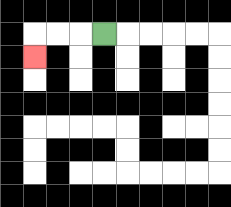{'start': '[4, 1]', 'end': '[1, 2]', 'path_directions': 'L,L,L,D', 'path_coordinates': '[[4, 1], [3, 1], [2, 1], [1, 1], [1, 2]]'}